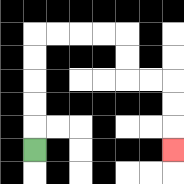{'start': '[1, 6]', 'end': '[7, 6]', 'path_directions': 'U,U,U,U,U,R,R,R,R,D,D,R,R,D,D,D', 'path_coordinates': '[[1, 6], [1, 5], [1, 4], [1, 3], [1, 2], [1, 1], [2, 1], [3, 1], [4, 1], [5, 1], [5, 2], [5, 3], [6, 3], [7, 3], [7, 4], [7, 5], [7, 6]]'}